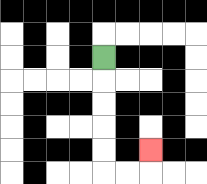{'start': '[4, 2]', 'end': '[6, 6]', 'path_directions': 'D,D,D,D,D,R,R,U', 'path_coordinates': '[[4, 2], [4, 3], [4, 4], [4, 5], [4, 6], [4, 7], [5, 7], [6, 7], [6, 6]]'}